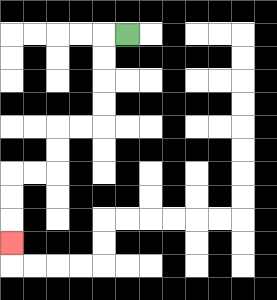{'start': '[5, 1]', 'end': '[0, 10]', 'path_directions': 'L,D,D,D,D,L,L,D,D,L,L,D,D,D', 'path_coordinates': '[[5, 1], [4, 1], [4, 2], [4, 3], [4, 4], [4, 5], [3, 5], [2, 5], [2, 6], [2, 7], [1, 7], [0, 7], [0, 8], [0, 9], [0, 10]]'}